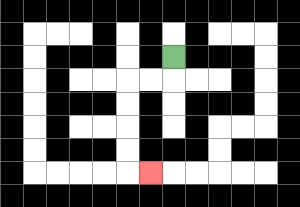{'start': '[7, 2]', 'end': '[6, 7]', 'path_directions': 'D,L,L,D,D,D,D,R', 'path_coordinates': '[[7, 2], [7, 3], [6, 3], [5, 3], [5, 4], [5, 5], [5, 6], [5, 7], [6, 7]]'}